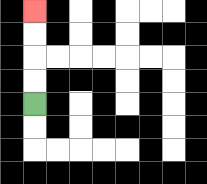{'start': '[1, 4]', 'end': '[1, 0]', 'path_directions': 'U,U,U,U', 'path_coordinates': '[[1, 4], [1, 3], [1, 2], [1, 1], [1, 0]]'}